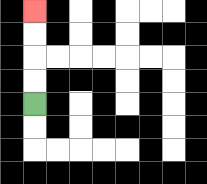{'start': '[1, 4]', 'end': '[1, 0]', 'path_directions': 'U,U,U,U', 'path_coordinates': '[[1, 4], [1, 3], [1, 2], [1, 1], [1, 0]]'}